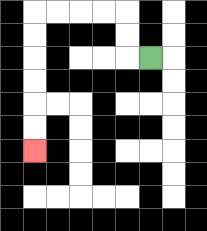{'start': '[6, 2]', 'end': '[1, 6]', 'path_directions': 'L,U,U,L,L,L,L,D,D,D,D,D,D', 'path_coordinates': '[[6, 2], [5, 2], [5, 1], [5, 0], [4, 0], [3, 0], [2, 0], [1, 0], [1, 1], [1, 2], [1, 3], [1, 4], [1, 5], [1, 6]]'}